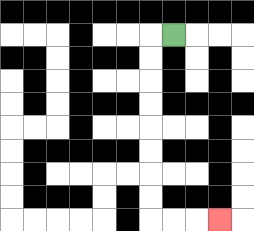{'start': '[7, 1]', 'end': '[9, 9]', 'path_directions': 'L,D,D,D,D,D,D,D,D,R,R,R', 'path_coordinates': '[[7, 1], [6, 1], [6, 2], [6, 3], [6, 4], [6, 5], [6, 6], [6, 7], [6, 8], [6, 9], [7, 9], [8, 9], [9, 9]]'}